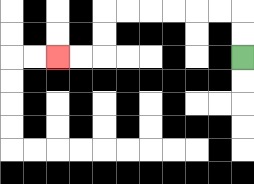{'start': '[10, 2]', 'end': '[2, 2]', 'path_directions': 'U,U,L,L,L,L,L,L,D,D,L,L', 'path_coordinates': '[[10, 2], [10, 1], [10, 0], [9, 0], [8, 0], [7, 0], [6, 0], [5, 0], [4, 0], [4, 1], [4, 2], [3, 2], [2, 2]]'}